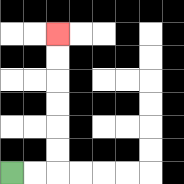{'start': '[0, 7]', 'end': '[2, 1]', 'path_directions': 'R,R,U,U,U,U,U,U', 'path_coordinates': '[[0, 7], [1, 7], [2, 7], [2, 6], [2, 5], [2, 4], [2, 3], [2, 2], [2, 1]]'}